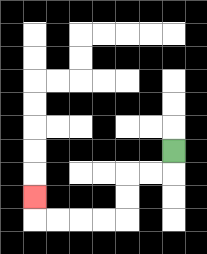{'start': '[7, 6]', 'end': '[1, 8]', 'path_directions': 'D,L,L,D,D,L,L,L,L,U', 'path_coordinates': '[[7, 6], [7, 7], [6, 7], [5, 7], [5, 8], [5, 9], [4, 9], [3, 9], [2, 9], [1, 9], [1, 8]]'}